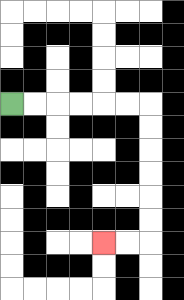{'start': '[0, 4]', 'end': '[4, 10]', 'path_directions': 'R,R,R,R,R,R,D,D,D,D,D,D,L,L', 'path_coordinates': '[[0, 4], [1, 4], [2, 4], [3, 4], [4, 4], [5, 4], [6, 4], [6, 5], [6, 6], [6, 7], [6, 8], [6, 9], [6, 10], [5, 10], [4, 10]]'}